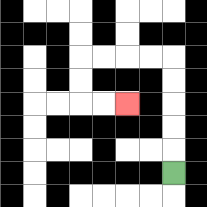{'start': '[7, 7]', 'end': '[5, 4]', 'path_directions': 'U,U,U,U,U,L,L,L,L,D,D,R,R', 'path_coordinates': '[[7, 7], [7, 6], [7, 5], [7, 4], [7, 3], [7, 2], [6, 2], [5, 2], [4, 2], [3, 2], [3, 3], [3, 4], [4, 4], [5, 4]]'}